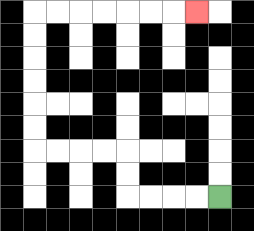{'start': '[9, 8]', 'end': '[8, 0]', 'path_directions': 'L,L,L,L,U,U,L,L,L,L,U,U,U,U,U,U,R,R,R,R,R,R,R', 'path_coordinates': '[[9, 8], [8, 8], [7, 8], [6, 8], [5, 8], [5, 7], [5, 6], [4, 6], [3, 6], [2, 6], [1, 6], [1, 5], [1, 4], [1, 3], [1, 2], [1, 1], [1, 0], [2, 0], [3, 0], [4, 0], [5, 0], [6, 0], [7, 0], [8, 0]]'}